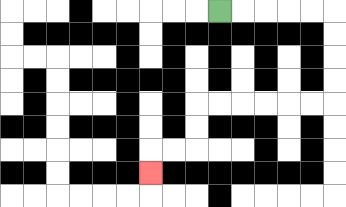{'start': '[9, 0]', 'end': '[6, 7]', 'path_directions': 'R,R,R,R,R,D,D,D,D,L,L,L,L,L,L,D,D,L,L,D', 'path_coordinates': '[[9, 0], [10, 0], [11, 0], [12, 0], [13, 0], [14, 0], [14, 1], [14, 2], [14, 3], [14, 4], [13, 4], [12, 4], [11, 4], [10, 4], [9, 4], [8, 4], [8, 5], [8, 6], [7, 6], [6, 6], [6, 7]]'}